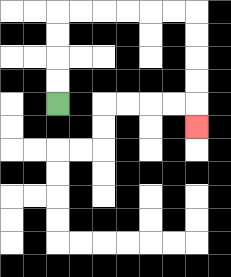{'start': '[2, 4]', 'end': '[8, 5]', 'path_directions': 'U,U,U,U,R,R,R,R,R,R,D,D,D,D,D', 'path_coordinates': '[[2, 4], [2, 3], [2, 2], [2, 1], [2, 0], [3, 0], [4, 0], [5, 0], [6, 0], [7, 0], [8, 0], [8, 1], [8, 2], [8, 3], [8, 4], [8, 5]]'}